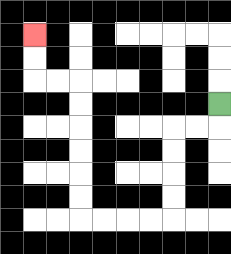{'start': '[9, 4]', 'end': '[1, 1]', 'path_directions': 'D,L,L,D,D,D,D,L,L,L,L,U,U,U,U,U,U,L,L,U,U', 'path_coordinates': '[[9, 4], [9, 5], [8, 5], [7, 5], [7, 6], [7, 7], [7, 8], [7, 9], [6, 9], [5, 9], [4, 9], [3, 9], [3, 8], [3, 7], [3, 6], [3, 5], [3, 4], [3, 3], [2, 3], [1, 3], [1, 2], [1, 1]]'}